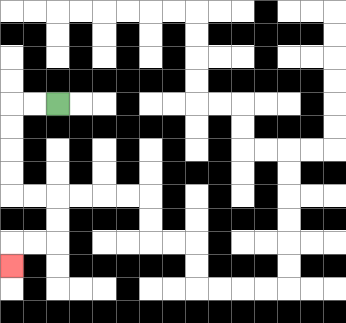{'start': '[2, 4]', 'end': '[0, 11]', 'path_directions': 'L,L,D,D,D,D,R,R,D,D,L,L,D', 'path_coordinates': '[[2, 4], [1, 4], [0, 4], [0, 5], [0, 6], [0, 7], [0, 8], [1, 8], [2, 8], [2, 9], [2, 10], [1, 10], [0, 10], [0, 11]]'}